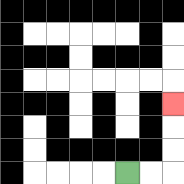{'start': '[5, 7]', 'end': '[7, 4]', 'path_directions': 'R,R,U,U,U', 'path_coordinates': '[[5, 7], [6, 7], [7, 7], [7, 6], [7, 5], [7, 4]]'}